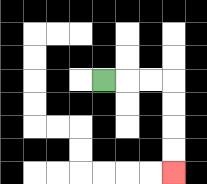{'start': '[4, 3]', 'end': '[7, 7]', 'path_directions': 'R,R,R,D,D,D,D', 'path_coordinates': '[[4, 3], [5, 3], [6, 3], [7, 3], [7, 4], [7, 5], [7, 6], [7, 7]]'}